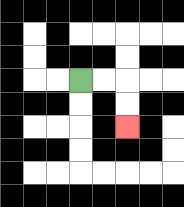{'start': '[3, 3]', 'end': '[5, 5]', 'path_directions': 'R,R,D,D', 'path_coordinates': '[[3, 3], [4, 3], [5, 3], [5, 4], [5, 5]]'}